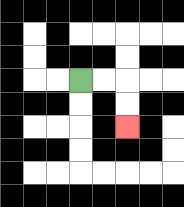{'start': '[3, 3]', 'end': '[5, 5]', 'path_directions': 'R,R,D,D', 'path_coordinates': '[[3, 3], [4, 3], [5, 3], [5, 4], [5, 5]]'}